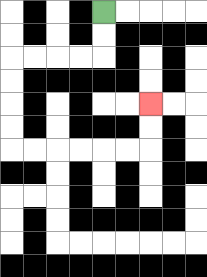{'start': '[4, 0]', 'end': '[6, 4]', 'path_directions': 'D,D,L,L,L,L,D,D,D,D,R,R,R,R,R,R,U,U', 'path_coordinates': '[[4, 0], [4, 1], [4, 2], [3, 2], [2, 2], [1, 2], [0, 2], [0, 3], [0, 4], [0, 5], [0, 6], [1, 6], [2, 6], [3, 6], [4, 6], [5, 6], [6, 6], [6, 5], [6, 4]]'}